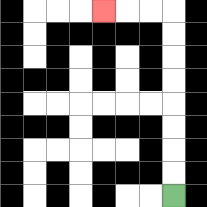{'start': '[7, 8]', 'end': '[4, 0]', 'path_directions': 'U,U,U,U,U,U,U,U,L,L,L', 'path_coordinates': '[[7, 8], [7, 7], [7, 6], [7, 5], [7, 4], [7, 3], [7, 2], [7, 1], [7, 0], [6, 0], [5, 0], [4, 0]]'}